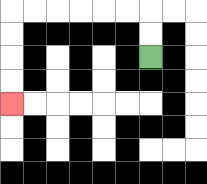{'start': '[6, 2]', 'end': '[0, 4]', 'path_directions': 'U,U,L,L,L,L,L,L,D,D,D,D', 'path_coordinates': '[[6, 2], [6, 1], [6, 0], [5, 0], [4, 0], [3, 0], [2, 0], [1, 0], [0, 0], [0, 1], [0, 2], [0, 3], [0, 4]]'}